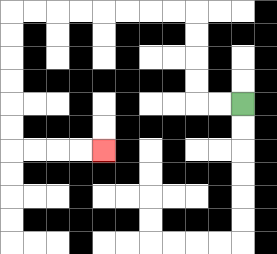{'start': '[10, 4]', 'end': '[4, 6]', 'path_directions': 'L,L,U,U,U,U,L,L,L,L,L,L,L,L,D,D,D,D,D,D,R,R,R,R', 'path_coordinates': '[[10, 4], [9, 4], [8, 4], [8, 3], [8, 2], [8, 1], [8, 0], [7, 0], [6, 0], [5, 0], [4, 0], [3, 0], [2, 0], [1, 0], [0, 0], [0, 1], [0, 2], [0, 3], [0, 4], [0, 5], [0, 6], [1, 6], [2, 6], [3, 6], [4, 6]]'}